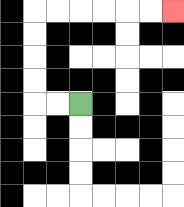{'start': '[3, 4]', 'end': '[7, 0]', 'path_directions': 'L,L,U,U,U,U,R,R,R,R,R,R', 'path_coordinates': '[[3, 4], [2, 4], [1, 4], [1, 3], [1, 2], [1, 1], [1, 0], [2, 0], [3, 0], [4, 0], [5, 0], [6, 0], [7, 0]]'}